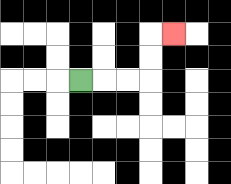{'start': '[3, 3]', 'end': '[7, 1]', 'path_directions': 'R,R,R,U,U,R', 'path_coordinates': '[[3, 3], [4, 3], [5, 3], [6, 3], [6, 2], [6, 1], [7, 1]]'}